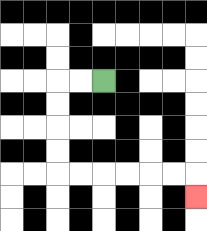{'start': '[4, 3]', 'end': '[8, 8]', 'path_directions': 'L,L,D,D,D,D,R,R,R,R,R,R,D', 'path_coordinates': '[[4, 3], [3, 3], [2, 3], [2, 4], [2, 5], [2, 6], [2, 7], [3, 7], [4, 7], [5, 7], [6, 7], [7, 7], [8, 7], [8, 8]]'}